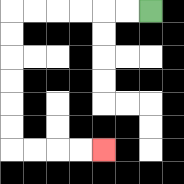{'start': '[6, 0]', 'end': '[4, 6]', 'path_directions': 'L,L,L,L,L,L,D,D,D,D,D,D,R,R,R,R', 'path_coordinates': '[[6, 0], [5, 0], [4, 0], [3, 0], [2, 0], [1, 0], [0, 0], [0, 1], [0, 2], [0, 3], [0, 4], [0, 5], [0, 6], [1, 6], [2, 6], [3, 6], [4, 6]]'}